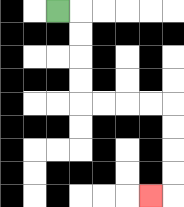{'start': '[2, 0]', 'end': '[6, 8]', 'path_directions': 'R,D,D,D,D,R,R,R,R,D,D,D,D,L', 'path_coordinates': '[[2, 0], [3, 0], [3, 1], [3, 2], [3, 3], [3, 4], [4, 4], [5, 4], [6, 4], [7, 4], [7, 5], [7, 6], [7, 7], [7, 8], [6, 8]]'}